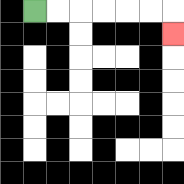{'start': '[1, 0]', 'end': '[7, 1]', 'path_directions': 'R,R,R,R,R,R,D', 'path_coordinates': '[[1, 0], [2, 0], [3, 0], [4, 0], [5, 0], [6, 0], [7, 0], [7, 1]]'}